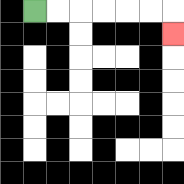{'start': '[1, 0]', 'end': '[7, 1]', 'path_directions': 'R,R,R,R,R,R,D', 'path_coordinates': '[[1, 0], [2, 0], [3, 0], [4, 0], [5, 0], [6, 0], [7, 0], [7, 1]]'}